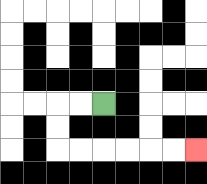{'start': '[4, 4]', 'end': '[8, 6]', 'path_directions': 'L,L,D,D,R,R,R,R,R,R', 'path_coordinates': '[[4, 4], [3, 4], [2, 4], [2, 5], [2, 6], [3, 6], [4, 6], [5, 6], [6, 6], [7, 6], [8, 6]]'}